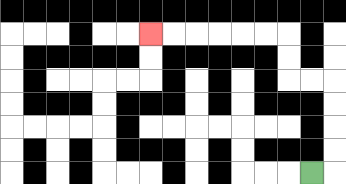{'start': '[13, 7]', 'end': '[6, 1]', 'path_directions': 'R,U,U,U,U,L,L,U,U,L,L,L,L,L,L', 'path_coordinates': '[[13, 7], [14, 7], [14, 6], [14, 5], [14, 4], [14, 3], [13, 3], [12, 3], [12, 2], [12, 1], [11, 1], [10, 1], [9, 1], [8, 1], [7, 1], [6, 1]]'}